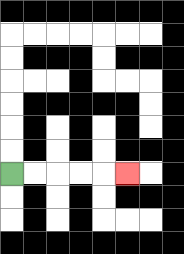{'start': '[0, 7]', 'end': '[5, 7]', 'path_directions': 'R,R,R,R,R', 'path_coordinates': '[[0, 7], [1, 7], [2, 7], [3, 7], [4, 7], [5, 7]]'}